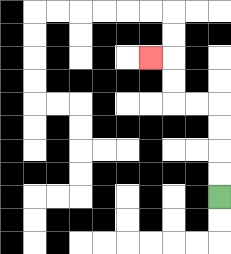{'start': '[9, 8]', 'end': '[6, 2]', 'path_directions': 'U,U,U,U,L,L,U,U,L', 'path_coordinates': '[[9, 8], [9, 7], [9, 6], [9, 5], [9, 4], [8, 4], [7, 4], [7, 3], [7, 2], [6, 2]]'}